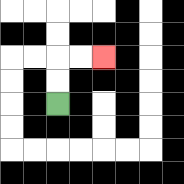{'start': '[2, 4]', 'end': '[4, 2]', 'path_directions': 'U,U,R,R', 'path_coordinates': '[[2, 4], [2, 3], [2, 2], [3, 2], [4, 2]]'}